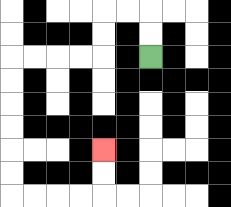{'start': '[6, 2]', 'end': '[4, 6]', 'path_directions': 'U,U,L,L,D,D,L,L,L,L,D,D,D,D,D,D,R,R,R,R,U,U', 'path_coordinates': '[[6, 2], [6, 1], [6, 0], [5, 0], [4, 0], [4, 1], [4, 2], [3, 2], [2, 2], [1, 2], [0, 2], [0, 3], [0, 4], [0, 5], [0, 6], [0, 7], [0, 8], [1, 8], [2, 8], [3, 8], [4, 8], [4, 7], [4, 6]]'}